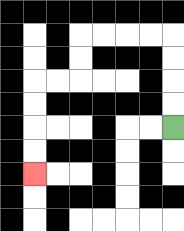{'start': '[7, 5]', 'end': '[1, 7]', 'path_directions': 'U,U,U,U,L,L,L,L,D,D,L,L,D,D,D,D', 'path_coordinates': '[[7, 5], [7, 4], [7, 3], [7, 2], [7, 1], [6, 1], [5, 1], [4, 1], [3, 1], [3, 2], [3, 3], [2, 3], [1, 3], [1, 4], [1, 5], [1, 6], [1, 7]]'}